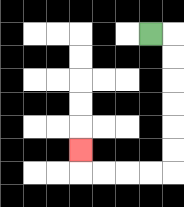{'start': '[6, 1]', 'end': '[3, 6]', 'path_directions': 'R,D,D,D,D,D,D,L,L,L,L,U', 'path_coordinates': '[[6, 1], [7, 1], [7, 2], [7, 3], [7, 4], [7, 5], [7, 6], [7, 7], [6, 7], [5, 7], [4, 7], [3, 7], [3, 6]]'}